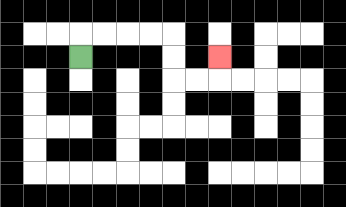{'start': '[3, 2]', 'end': '[9, 2]', 'path_directions': 'U,R,R,R,R,D,D,R,R,U', 'path_coordinates': '[[3, 2], [3, 1], [4, 1], [5, 1], [6, 1], [7, 1], [7, 2], [7, 3], [8, 3], [9, 3], [9, 2]]'}